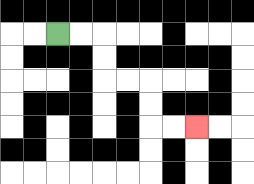{'start': '[2, 1]', 'end': '[8, 5]', 'path_directions': 'R,R,D,D,R,R,D,D,R,R', 'path_coordinates': '[[2, 1], [3, 1], [4, 1], [4, 2], [4, 3], [5, 3], [6, 3], [6, 4], [6, 5], [7, 5], [8, 5]]'}